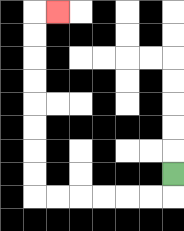{'start': '[7, 7]', 'end': '[2, 0]', 'path_directions': 'D,L,L,L,L,L,L,U,U,U,U,U,U,U,U,R', 'path_coordinates': '[[7, 7], [7, 8], [6, 8], [5, 8], [4, 8], [3, 8], [2, 8], [1, 8], [1, 7], [1, 6], [1, 5], [1, 4], [1, 3], [1, 2], [1, 1], [1, 0], [2, 0]]'}